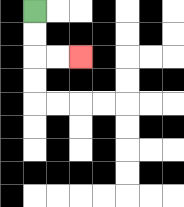{'start': '[1, 0]', 'end': '[3, 2]', 'path_directions': 'D,D,R,R', 'path_coordinates': '[[1, 0], [1, 1], [1, 2], [2, 2], [3, 2]]'}